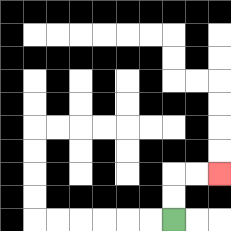{'start': '[7, 9]', 'end': '[9, 7]', 'path_directions': 'U,U,R,R', 'path_coordinates': '[[7, 9], [7, 8], [7, 7], [8, 7], [9, 7]]'}